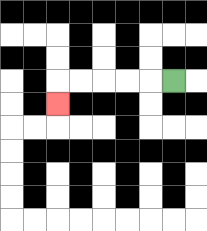{'start': '[7, 3]', 'end': '[2, 4]', 'path_directions': 'L,L,L,L,L,D', 'path_coordinates': '[[7, 3], [6, 3], [5, 3], [4, 3], [3, 3], [2, 3], [2, 4]]'}